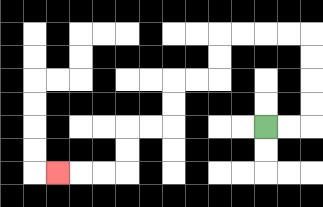{'start': '[11, 5]', 'end': '[2, 7]', 'path_directions': 'R,R,U,U,U,U,L,L,L,L,D,D,L,L,D,D,L,L,D,D,L,L,L', 'path_coordinates': '[[11, 5], [12, 5], [13, 5], [13, 4], [13, 3], [13, 2], [13, 1], [12, 1], [11, 1], [10, 1], [9, 1], [9, 2], [9, 3], [8, 3], [7, 3], [7, 4], [7, 5], [6, 5], [5, 5], [5, 6], [5, 7], [4, 7], [3, 7], [2, 7]]'}